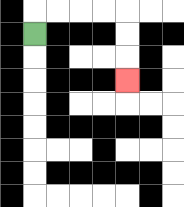{'start': '[1, 1]', 'end': '[5, 3]', 'path_directions': 'U,R,R,R,R,D,D,D', 'path_coordinates': '[[1, 1], [1, 0], [2, 0], [3, 0], [4, 0], [5, 0], [5, 1], [5, 2], [5, 3]]'}